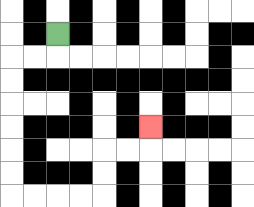{'start': '[2, 1]', 'end': '[6, 5]', 'path_directions': 'D,L,L,D,D,D,D,D,D,R,R,R,R,U,U,R,R,U', 'path_coordinates': '[[2, 1], [2, 2], [1, 2], [0, 2], [0, 3], [0, 4], [0, 5], [0, 6], [0, 7], [0, 8], [1, 8], [2, 8], [3, 8], [4, 8], [4, 7], [4, 6], [5, 6], [6, 6], [6, 5]]'}